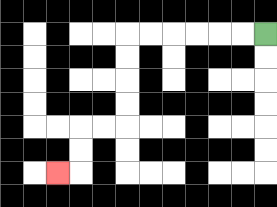{'start': '[11, 1]', 'end': '[2, 7]', 'path_directions': 'L,L,L,L,L,L,D,D,D,D,L,L,D,D,L', 'path_coordinates': '[[11, 1], [10, 1], [9, 1], [8, 1], [7, 1], [6, 1], [5, 1], [5, 2], [5, 3], [5, 4], [5, 5], [4, 5], [3, 5], [3, 6], [3, 7], [2, 7]]'}